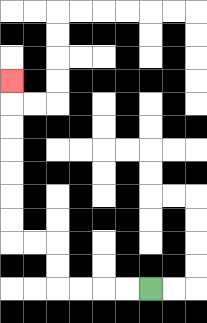{'start': '[6, 12]', 'end': '[0, 3]', 'path_directions': 'L,L,L,L,U,U,L,L,U,U,U,U,U,U,U', 'path_coordinates': '[[6, 12], [5, 12], [4, 12], [3, 12], [2, 12], [2, 11], [2, 10], [1, 10], [0, 10], [0, 9], [0, 8], [0, 7], [0, 6], [0, 5], [0, 4], [0, 3]]'}